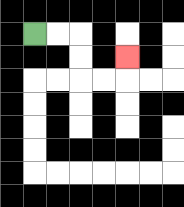{'start': '[1, 1]', 'end': '[5, 2]', 'path_directions': 'R,R,D,D,R,R,U', 'path_coordinates': '[[1, 1], [2, 1], [3, 1], [3, 2], [3, 3], [4, 3], [5, 3], [5, 2]]'}